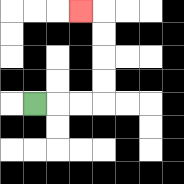{'start': '[1, 4]', 'end': '[3, 0]', 'path_directions': 'R,R,R,U,U,U,U,L', 'path_coordinates': '[[1, 4], [2, 4], [3, 4], [4, 4], [4, 3], [4, 2], [4, 1], [4, 0], [3, 0]]'}